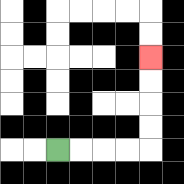{'start': '[2, 6]', 'end': '[6, 2]', 'path_directions': 'R,R,R,R,U,U,U,U', 'path_coordinates': '[[2, 6], [3, 6], [4, 6], [5, 6], [6, 6], [6, 5], [6, 4], [6, 3], [6, 2]]'}